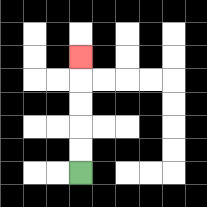{'start': '[3, 7]', 'end': '[3, 2]', 'path_directions': 'U,U,U,U,U', 'path_coordinates': '[[3, 7], [3, 6], [3, 5], [3, 4], [3, 3], [3, 2]]'}